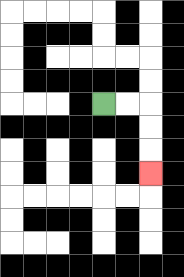{'start': '[4, 4]', 'end': '[6, 7]', 'path_directions': 'R,R,D,D,D', 'path_coordinates': '[[4, 4], [5, 4], [6, 4], [6, 5], [6, 6], [6, 7]]'}